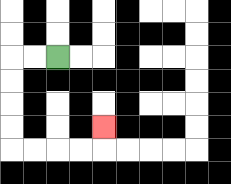{'start': '[2, 2]', 'end': '[4, 5]', 'path_directions': 'L,L,D,D,D,D,R,R,R,R,U', 'path_coordinates': '[[2, 2], [1, 2], [0, 2], [0, 3], [0, 4], [0, 5], [0, 6], [1, 6], [2, 6], [3, 6], [4, 6], [4, 5]]'}